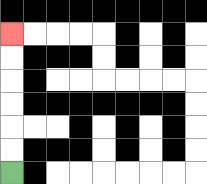{'start': '[0, 7]', 'end': '[0, 1]', 'path_directions': 'U,U,U,U,U,U', 'path_coordinates': '[[0, 7], [0, 6], [0, 5], [0, 4], [0, 3], [0, 2], [0, 1]]'}